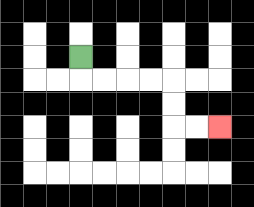{'start': '[3, 2]', 'end': '[9, 5]', 'path_directions': 'D,R,R,R,R,D,D,R,R', 'path_coordinates': '[[3, 2], [3, 3], [4, 3], [5, 3], [6, 3], [7, 3], [7, 4], [7, 5], [8, 5], [9, 5]]'}